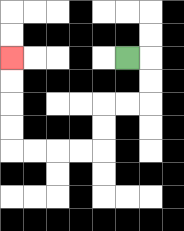{'start': '[5, 2]', 'end': '[0, 2]', 'path_directions': 'R,D,D,L,L,D,D,L,L,L,L,U,U,U,U', 'path_coordinates': '[[5, 2], [6, 2], [6, 3], [6, 4], [5, 4], [4, 4], [4, 5], [4, 6], [3, 6], [2, 6], [1, 6], [0, 6], [0, 5], [0, 4], [0, 3], [0, 2]]'}